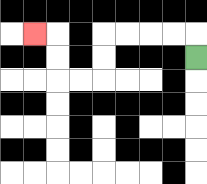{'start': '[8, 2]', 'end': '[1, 1]', 'path_directions': 'U,L,L,L,L,D,D,L,L,U,U,L', 'path_coordinates': '[[8, 2], [8, 1], [7, 1], [6, 1], [5, 1], [4, 1], [4, 2], [4, 3], [3, 3], [2, 3], [2, 2], [2, 1], [1, 1]]'}